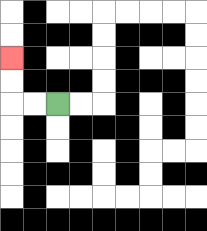{'start': '[2, 4]', 'end': '[0, 2]', 'path_directions': 'L,L,U,U', 'path_coordinates': '[[2, 4], [1, 4], [0, 4], [0, 3], [0, 2]]'}